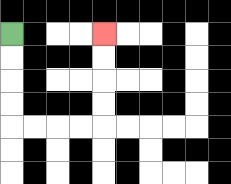{'start': '[0, 1]', 'end': '[4, 1]', 'path_directions': 'D,D,D,D,R,R,R,R,U,U,U,U', 'path_coordinates': '[[0, 1], [0, 2], [0, 3], [0, 4], [0, 5], [1, 5], [2, 5], [3, 5], [4, 5], [4, 4], [4, 3], [4, 2], [4, 1]]'}